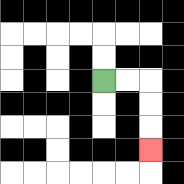{'start': '[4, 3]', 'end': '[6, 6]', 'path_directions': 'R,R,D,D,D', 'path_coordinates': '[[4, 3], [5, 3], [6, 3], [6, 4], [6, 5], [6, 6]]'}